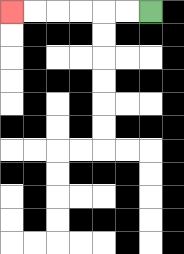{'start': '[6, 0]', 'end': '[0, 0]', 'path_directions': 'L,L,L,L,L,L', 'path_coordinates': '[[6, 0], [5, 0], [4, 0], [3, 0], [2, 0], [1, 0], [0, 0]]'}